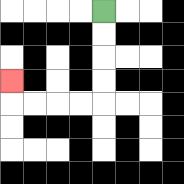{'start': '[4, 0]', 'end': '[0, 3]', 'path_directions': 'D,D,D,D,L,L,L,L,U', 'path_coordinates': '[[4, 0], [4, 1], [4, 2], [4, 3], [4, 4], [3, 4], [2, 4], [1, 4], [0, 4], [0, 3]]'}